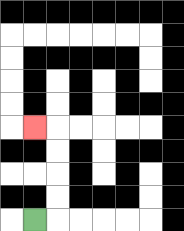{'start': '[1, 9]', 'end': '[1, 5]', 'path_directions': 'R,U,U,U,U,L', 'path_coordinates': '[[1, 9], [2, 9], [2, 8], [2, 7], [2, 6], [2, 5], [1, 5]]'}